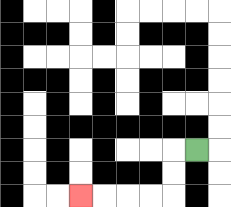{'start': '[8, 6]', 'end': '[3, 8]', 'path_directions': 'L,D,D,L,L,L,L', 'path_coordinates': '[[8, 6], [7, 6], [7, 7], [7, 8], [6, 8], [5, 8], [4, 8], [3, 8]]'}